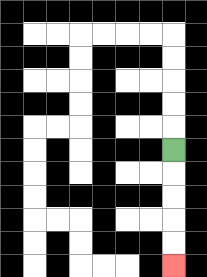{'start': '[7, 6]', 'end': '[7, 11]', 'path_directions': 'D,D,D,D,D', 'path_coordinates': '[[7, 6], [7, 7], [7, 8], [7, 9], [7, 10], [7, 11]]'}